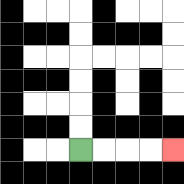{'start': '[3, 6]', 'end': '[7, 6]', 'path_directions': 'R,R,R,R', 'path_coordinates': '[[3, 6], [4, 6], [5, 6], [6, 6], [7, 6]]'}